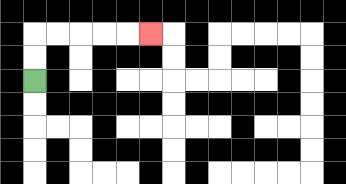{'start': '[1, 3]', 'end': '[6, 1]', 'path_directions': 'U,U,R,R,R,R,R', 'path_coordinates': '[[1, 3], [1, 2], [1, 1], [2, 1], [3, 1], [4, 1], [5, 1], [6, 1]]'}